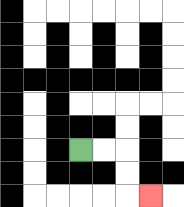{'start': '[3, 6]', 'end': '[6, 8]', 'path_directions': 'R,R,D,D,R', 'path_coordinates': '[[3, 6], [4, 6], [5, 6], [5, 7], [5, 8], [6, 8]]'}